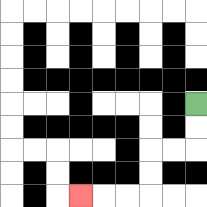{'start': '[8, 4]', 'end': '[3, 8]', 'path_directions': 'D,D,L,L,D,D,L,L,L', 'path_coordinates': '[[8, 4], [8, 5], [8, 6], [7, 6], [6, 6], [6, 7], [6, 8], [5, 8], [4, 8], [3, 8]]'}